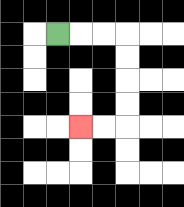{'start': '[2, 1]', 'end': '[3, 5]', 'path_directions': 'R,R,R,D,D,D,D,L,L', 'path_coordinates': '[[2, 1], [3, 1], [4, 1], [5, 1], [5, 2], [5, 3], [5, 4], [5, 5], [4, 5], [3, 5]]'}